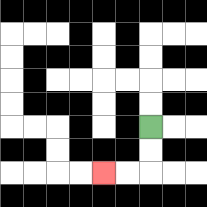{'start': '[6, 5]', 'end': '[4, 7]', 'path_directions': 'D,D,L,L', 'path_coordinates': '[[6, 5], [6, 6], [6, 7], [5, 7], [4, 7]]'}